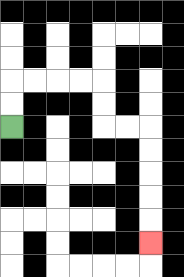{'start': '[0, 5]', 'end': '[6, 10]', 'path_directions': 'U,U,R,R,R,R,D,D,R,R,D,D,D,D,D', 'path_coordinates': '[[0, 5], [0, 4], [0, 3], [1, 3], [2, 3], [3, 3], [4, 3], [4, 4], [4, 5], [5, 5], [6, 5], [6, 6], [6, 7], [6, 8], [6, 9], [6, 10]]'}